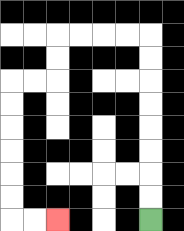{'start': '[6, 9]', 'end': '[2, 9]', 'path_directions': 'U,U,U,U,U,U,U,U,L,L,L,L,D,D,L,L,D,D,D,D,D,D,R,R', 'path_coordinates': '[[6, 9], [6, 8], [6, 7], [6, 6], [6, 5], [6, 4], [6, 3], [6, 2], [6, 1], [5, 1], [4, 1], [3, 1], [2, 1], [2, 2], [2, 3], [1, 3], [0, 3], [0, 4], [0, 5], [0, 6], [0, 7], [0, 8], [0, 9], [1, 9], [2, 9]]'}